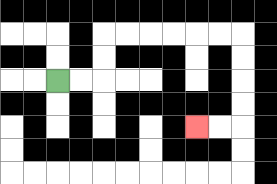{'start': '[2, 3]', 'end': '[8, 5]', 'path_directions': 'R,R,U,U,R,R,R,R,R,R,D,D,D,D,L,L', 'path_coordinates': '[[2, 3], [3, 3], [4, 3], [4, 2], [4, 1], [5, 1], [6, 1], [7, 1], [8, 1], [9, 1], [10, 1], [10, 2], [10, 3], [10, 4], [10, 5], [9, 5], [8, 5]]'}